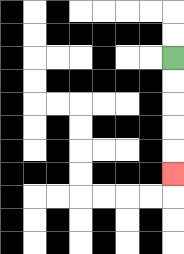{'start': '[7, 2]', 'end': '[7, 7]', 'path_directions': 'D,D,D,D,D', 'path_coordinates': '[[7, 2], [7, 3], [7, 4], [7, 5], [7, 6], [7, 7]]'}